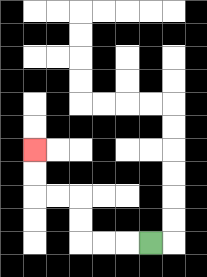{'start': '[6, 10]', 'end': '[1, 6]', 'path_directions': 'L,L,L,U,U,L,L,U,U', 'path_coordinates': '[[6, 10], [5, 10], [4, 10], [3, 10], [3, 9], [3, 8], [2, 8], [1, 8], [1, 7], [1, 6]]'}